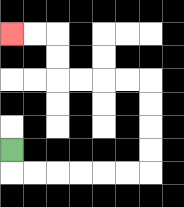{'start': '[0, 6]', 'end': '[0, 1]', 'path_directions': 'D,R,R,R,R,R,R,U,U,U,U,L,L,L,L,U,U,L,L', 'path_coordinates': '[[0, 6], [0, 7], [1, 7], [2, 7], [3, 7], [4, 7], [5, 7], [6, 7], [6, 6], [6, 5], [6, 4], [6, 3], [5, 3], [4, 3], [3, 3], [2, 3], [2, 2], [2, 1], [1, 1], [0, 1]]'}